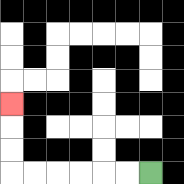{'start': '[6, 7]', 'end': '[0, 4]', 'path_directions': 'L,L,L,L,L,L,U,U,U', 'path_coordinates': '[[6, 7], [5, 7], [4, 7], [3, 7], [2, 7], [1, 7], [0, 7], [0, 6], [0, 5], [0, 4]]'}